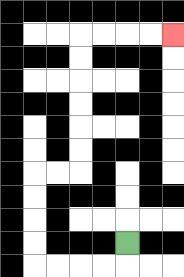{'start': '[5, 10]', 'end': '[7, 1]', 'path_directions': 'D,L,L,L,L,U,U,U,U,R,R,U,U,U,U,U,U,R,R,R,R', 'path_coordinates': '[[5, 10], [5, 11], [4, 11], [3, 11], [2, 11], [1, 11], [1, 10], [1, 9], [1, 8], [1, 7], [2, 7], [3, 7], [3, 6], [3, 5], [3, 4], [3, 3], [3, 2], [3, 1], [4, 1], [5, 1], [6, 1], [7, 1]]'}